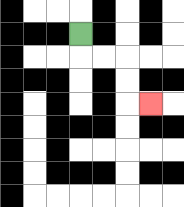{'start': '[3, 1]', 'end': '[6, 4]', 'path_directions': 'D,R,R,D,D,R', 'path_coordinates': '[[3, 1], [3, 2], [4, 2], [5, 2], [5, 3], [5, 4], [6, 4]]'}